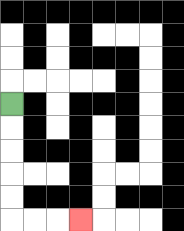{'start': '[0, 4]', 'end': '[3, 9]', 'path_directions': 'D,D,D,D,D,R,R,R', 'path_coordinates': '[[0, 4], [0, 5], [0, 6], [0, 7], [0, 8], [0, 9], [1, 9], [2, 9], [3, 9]]'}